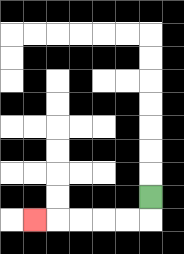{'start': '[6, 8]', 'end': '[1, 9]', 'path_directions': 'D,L,L,L,L,L', 'path_coordinates': '[[6, 8], [6, 9], [5, 9], [4, 9], [3, 9], [2, 9], [1, 9]]'}